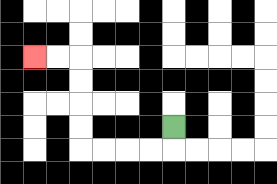{'start': '[7, 5]', 'end': '[1, 2]', 'path_directions': 'D,L,L,L,L,U,U,U,U,L,L', 'path_coordinates': '[[7, 5], [7, 6], [6, 6], [5, 6], [4, 6], [3, 6], [3, 5], [3, 4], [3, 3], [3, 2], [2, 2], [1, 2]]'}